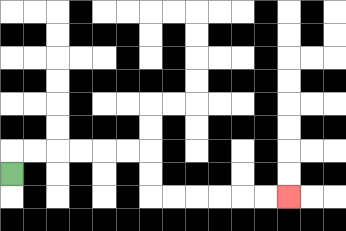{'start': '[0, 7]', 'end': '[12, 8]', 'path_directions': 'U,R,R,R,R,R,R,D,D,R,R,R,R,R,R', 'path_coordinates': '[[0, 7], [0, 6], [1, 6], [2, 6], [3, 6], [4, 6], [5, 6], [6, 6], [6, 7], [6, 8], [7, 8], [8, 8], [9, 8], [10, 8], [11, 8], [12, 8]]'}